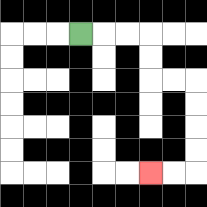{'start': '[3, 1]', 'end': '[6, 7]', 'path_directions': 'R,R,R,D,D,R,R,D,D,D,D,L,L', 'path_coordinates': '[[3, 1], [4, 1], [5, 1], [6, 1], [6, 2], [6, 3], [7, 3], [8, 3], [8, 4], [8, 5], [8, 6], [8, 7], [7, 7], [6, 7]]'}